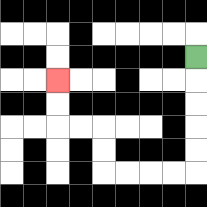{'start': '[8, 2]', 'end': '[2, 3]', 'path_directions': 'D,D,D,D,D,L,L,L,L,U,U,L,L,U,U', 'path_coordinates': '[[8, 2], [8, 3], [8, 4], [8, 5], [8, 6], [8, 7], [7, 7], [6, 7], [5, 7], [4, 7], [4, 6], [4, 5], [3, 5], [2, 5], [2, 4], [2, 3]]'}